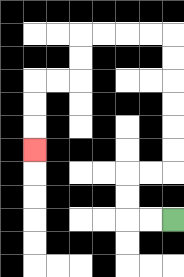{'start': '[7, 9]', 'end': '[1, 6]', 'path_directions': 'L,L,U,U,R,R,U,U,U,U,U,U,L,L,L,L,D,D,L,L,D,D,D', 'path_coordinates': '[[7, 9], [6, 9], [5, 9], [5, 8], [5, 7], [6, 7], [7, 7], [7, 6], [7, 5], [7, 4], [7, 3], [7, 2], [7, 1], [6, 1], [5, 1], [4, 1], [3, 1], [3, 2], [3, 3], [2, 3], [1, 3], [1, 4], [1, 5], [1, 6]]'}